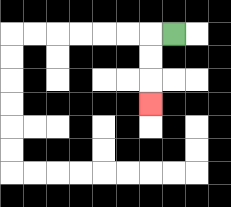{'start': '[7, 1]', 'end': '[6, 4]', 'path_directions': 'L,D,D,D', 'path_coordinates': '[[7, 1], [6, 1], [6, 2], [6, 3], [6, 4]]'}